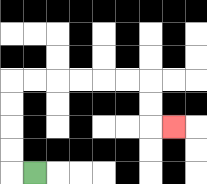{'start': '[1, 7]', 'end': '[7, 5]', 'path_directions': 'L,U,U,U,U,R,R,R,R,R,R,D,D,R', 'path_coordinates': '[[1, 7], [0, 7], [0, 6], [0, 5], [0, 4], [0, 3], [1, 3], [2, 3], [3, 3], [4, 3], [5, 3], [6, 3], [6, 4], [6, 5], [7, 5]]'}